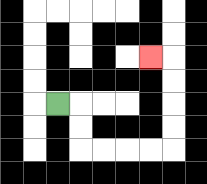{'start': '[2, 4]', 'end': '[6, 2]', 'path_directions': 'R,D,D,R,R,R,R,U,U,U,U,L', 'path_coordinates': '[[2, 4], [3, 4], [3, 5], [3, 6], [4, 6], [5, 6], [6, 6], [7, 6], [7, 5], [7, 4], [7, 3], [7, 2], [6, 2]]'}